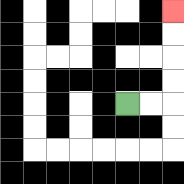{'start': '[5, 4]', 'end': '[7, 0]', 'path_directions': 'R,R,U,U,U,U', 'path_coordinates': '[[5, 4], [6, 4], [7, 4], [7, 3], [7, 2], [7, 1], [7, 0]]'}